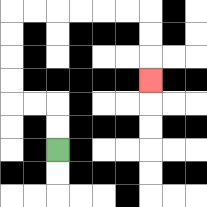{'start': '[2, 6]', 'end': '[6, 3]', 'path_directions': 'U,U,L,L,U,U,U,U,R,R,R,R,R,R,D,D,D', 'path_coordinates': '[[2, 6], [2, 5], [2, 4], [1, 4], [0, 4], [0, 3], [0, 2], [0, 1], [0, 0], [1, 0], [2, 0], [3, 0], [4, 0], [5, 0], [6, 0], [6, 1], [6, 2], [6, 3]]'}